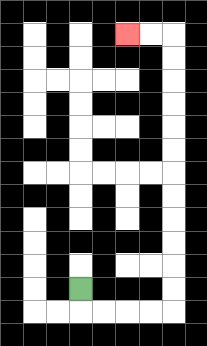{'start': '[3, 12]', 'end': '[5, 1]', 'path_directions': 'D,R,R,R,R,U,U,U,U,U,U,U,U,U,U,U,U,L,L', 'path_coordinates': '[[3, 12], [3, 13], [4, 13], [5, 13], [6, 13], [7, 13], [7, 12], [7, 11], [7, 10], [7, 9], [7, 8], [7, 7], [7, 6], [7, 5], [7, 4], [7, 3], [7, 2], [7, 1], [6, 1], [5, 1]]'}